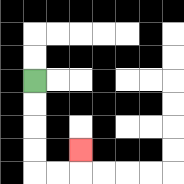{'start': '[1, 3]', 'end': '[3, 6]', 'path_directions': 'D,D,D,D,R,R,U', 'path_coordinates': '[[1, 3], [1, 4], [1, 5], [1, 6], [1, 7], [2, 7], [3, 7], [3, 6]]'}